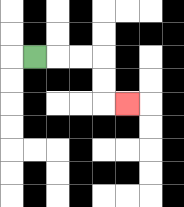{'start': '[1, 2]', 'end': '[5, 4]', 'path_directions': 'R,R,R,D,D,R', 'path_coordinates': '[[1, 2], [2, 2], [3, 2], [4, 2], [4, 3], [4, 4], [5, 4]]'}